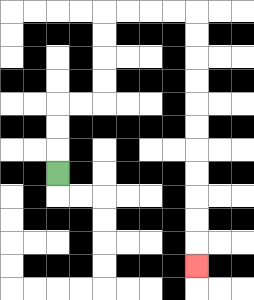{'start': '[2, 7]', 'end': '[8, 11]', 'path_directions': 'U,U,U,R,R,U,U,U,U,R,R,R,R,D,D,D,D,D,D,D,D,D,D,D', 'path_coordinates': '[[2, 7], [2, 6], [2, 5], [2, 4], [3, 4], [4, 4], [4, 3], [4, 2], [4, 1], [4, 0], [5, 0], [6, 0], [7, 0], [8, 0], [8, 1], [8, 2], [8, 3], [8, 4], [8, 5], [8, 6], [8, 7], [8, 8], [8, 9], [8, 10], [8, 11]]'}